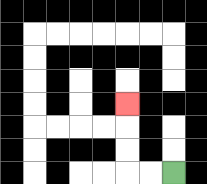{'start': '[7, 7]', 'end': '[5, 4]', 'path_directions': 'L,L,U,U,U', 'path_coordinates': '[[7, 7], [6, 7], [5, 7], [5, 6], [5, 5], [5, 4]]'}